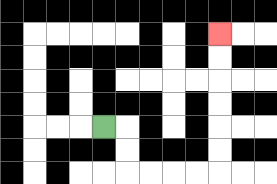{'start': '[4, 5]', 'end': '[9, 1]', 'path_directions': 'R,D,D,R,R,R,R,U,U,U,U,U,U', 'path_coordinates': '[[4, 5], [5, 5], [5, 6], [5, 7], [6, 7], [7, 7], [8, 7], [9, 7], [9, 6], [9, 5], [9, 4], [9, 3], [9, 2], [9, 1]]'}